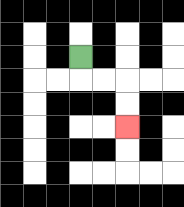{'start': '[3, 2]', 'end': '[5, 5]', 'path_directions': 'D,R,R,D,D', 'path_coordinates': '[[3, 2], [3, 3], [4, 3], [5, 3], [5, 4], [5, 5]]'}